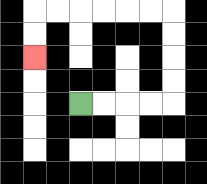{'start': '[3, 4]', 'end': '[1, 2]', 'path_directions': 'R,R,R,R,U,U,U,U,L,L,L,L,L,L,D,D', 'path_coordinates': '[[3, 4], [4, 4], [5, 4], [6, 4], [7, 4], [7, 3], [7, 2], [7, 1], [7, 0], [6, 0], [5, 0], [4, 0], [3, 0], [2, 0], [1, 0], [1, 1], [1, 2]]'}